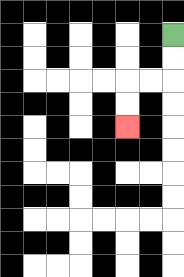{'start': '[7, 1]', 'end': '[5, 5]', 'path_directions': 'D,D,L,L,D,D', 'path_coordinates': '[[7, 1], [7, 2], [7, 3], [6, 3], [5, 3], [5, 4], [5, 5]]'}